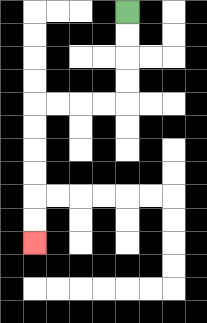{'start': '[5, 0]', 'end': '[1, 10]', 'path_directions': 'D,D,D,D,L,L,L,L,D,D,D,D,D,D', 'path_coordinates': '[[5, 0], [5, 1], [5, 2], [5, 3], [5, 4], [4, 4], [3, 4], [2, 4], [1, 4], [1, 5], [1, 6], [1, 7], [1, 8], [1, 9], [1, 10]]'}